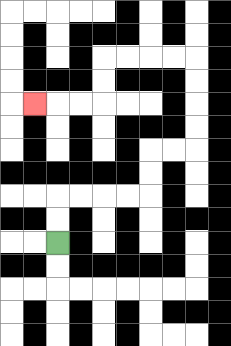{'start': '[2, 10]', 'end': '[1, 4]', 'path_directions': 'U,U,R,R,R,R,U,U,R,R,U,U,U,U,L,L,L,L,D,D,L,L,L', 'path_coordinates': '[[2, 10], [2, 9], [2, 8], [3, 8], [4, 8], [5, 8], [6, 8], [6, 7], [6, 6], [7, 6], [8, 6], [8, 5], [8, 4], [8, 3], [8, 2], [7, 2], [6, 2], [5, 2], [4, 2], [4, 3], [4, 4], [3, 4], [2, 4], [1, 4]]'}